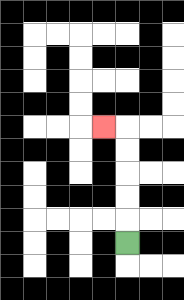{'start': '[5, 10]', 'end': '[4, 5]', 'path_directions': 'U,U,U,U,U,L', 'path_coordinates': '[[5, 10], [5, 9], [5, 8], [5, 7], [5, 6], [5, 5], [4, 5]]'}